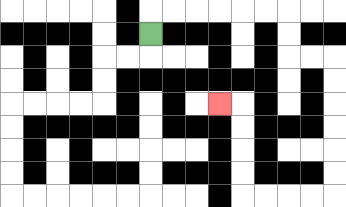{'start': '[6, 1]', 'end': '[9, 4]', 'path_directions': 'U,R,R,R,R,R,R,D,D,R,R,D,D,D,D,D,D,L,L,L,L,U,U,U,U,L', 'path_coordinates': '[[6, 1], [6, 0], [7, 0], [8, 0], [9, 0], [10, 0], [11, 0], [12, 0], [12, 1], [12, 2], [13, 2], [14, 2], [14, 3], [14, 4], [14, 5], [14, 6], [14, 7], [14, 8], [13, 8], [12, 8], [11, 8], [10, 8], [10, 7], [10, 6], [10, 5], [10, 4], [9, 4]]'}